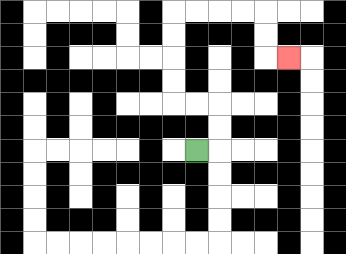{'start': '[8, 6]', 'end': '[12, 2]', 'path_directions': 'R,U,U,L,L,U,U,U,U,R,R,R,R,D,D,R', 'path_coordinates': '[[8, 6], [9, 6], [9, 5], [9, 4], [8, 4], [7, 4], [7, 3], [7, 2], [7, 1], [7, 0], [8, 0], [9, 0], [10, 0], [11, 0], [11, 1], [11, 2], [12, 2]]'}